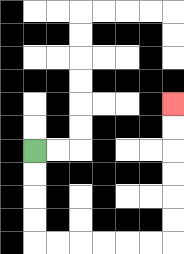{'start': '[1, 6]', 'end': '[7, 4]', 'path_directions': 'D,D,D,D,R,R,R,R,R,R,U,U,U,U,U,U', 'path_coordinates': '[[1, 6], [1, 7], [1, 8], [1, 9], [1, 10], [2, 10], [3, 10], [4, 10], [5, 10], [6, 10], [7, 10], [7, 9], [7, 8], [7, 7], [7, 6], [7, 5], [7, 4]]'}